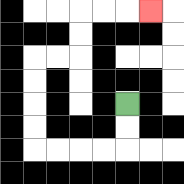{'start': '[5, 4]', 'end': '[6, 0]', 'path_directions': 'D,D,L,L,L,L,U,U,U,U,R,R,U,U,R,R,R', 'path_coordinates': '[[5, 4], [5, 5], [5, 6], [4, 6], [3, 6], [2, 6], [1, 6], [1, 5], [1, 4], [1, 3], [1, 2], [2, 2], [3, 2], [3, 1], [3, 0], [4, 0], [5, 0], [6, 0]]'}